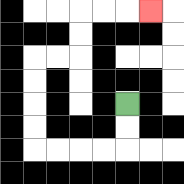{'start': '[5, 4]', 'end': '[6, 0]', 'path_directions': 'D,D,L,L,L,L,U,U,U,U,R,R,U,U,R,R,R', 'path_coordinates': '[[5, 4], [5, 5], [5, 6], [4, 6], [3, 6], [2, 6], [1, 6], [1, 5], [1, 4], [1, 3], [1, 2], [2, 2], [3, 2], [3, 1], [3, 0], [4, 0], [5, 0], [6, 0]]'}